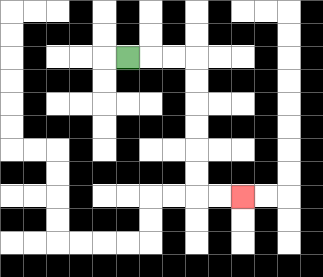{'start': '[5, 2]', 'end': '[10, 8]', 'path_directions': 'R,R,R,D,D,D,D,D,D,R,R', 'path_coordinates': '[[5, 2], [6, 2], [7, 2], [8, 2], [8, 3], [8, 4], [8, 5], [8, 6], [8, 7], [8, 8], [9, 8], [10, 8]]'}